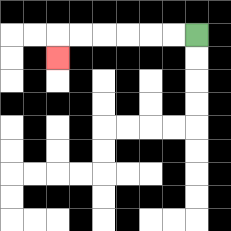{'start': '[8, 1]', 'end': '[2, 2]', 'path_directions': 'L,L,L,L,L,L,D', 'path_coordinates': '[[8, 1], [7, 1], [6, 1], [5, 1], [4, 1], [3, 1], [2, 1], [2, 2]]'}